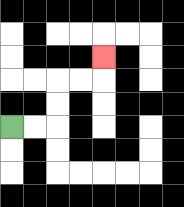{'start': '[0, 5]', 'end': '[4, 2]', 'path_directions': 'R,R,U,U,R,R,U', 'path_coordinates': '[[0, 5], [1, 5], [2, 5], [2, 4], [2, 3], [3, 3], [4, 3], [4, 2]]'}